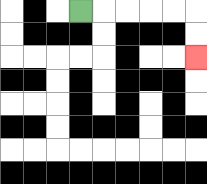{'start': '[3, 0]', 'end': '[8, 2]', 'path_directions': 'R,R,R,R,R,D,D', 'path_coordinates': '[[3, 0], [4, 0], [5, 0], [6, 0], [7, 0], [8, 0], [8, 1], [8, 2]]'}